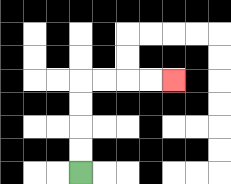{'start': '[3, 7]', 'end': '[7, 3]', 'path_directions': 'U,U,U,U,R,R,R,R', 'path_coordinates': '[[3, 7], [3, 6], [3, 5], [3, 4], [3, 3], [4, 3], [5, 3], [6, 3], [7, 3]]'}